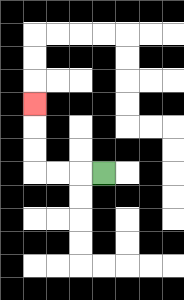{'start': '[4, 7]', 'end': '[1, 4]', 'path_directions': 'L,L,L,U,U,U', 'path_coordinates': '[[4, 7], [3, 7], [2, 7], [1, 7], [1, 6], [1, 5], [1, 4]]'}